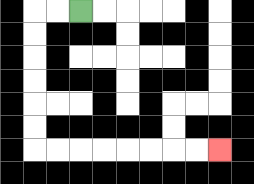{'start': '[3, 0]', 'end': '[9, 6]', 'path_directions': 'L,L,D,D,D,D,D,D,R,R,R,R,R,R,R,R', 'path_coordinates': '[[3, 0], [2, 0], [1, 0], [1, 1], [1, 2], [1, 3], [1, 4], [1, 5], [1, 6], [2, 6], [3, 6], [4, 6], [5, 6], [6, 6], [7, 6], [8, 6], [9, 6]]'}